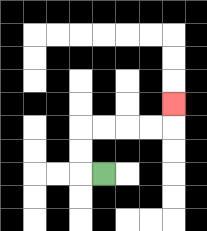{'start': '[4, 7]', 'end': '[7, 4]', 'path_directions': 'L,U,U,R,R,R,R,U', 'path_coordinates': '[[4, 7], [3, 7], [3, 6], [3, 5], [4, 5], [5, 5], [6, 5], [7, 5], [7, 4]]'}